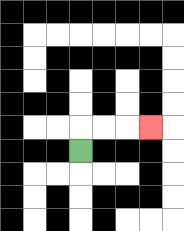{'start': '[3, 6]', 'end': '[6, 5]', 'path_directions': 'U,R,R,R', 'path_coordinates': '[[3, 6], [3, 5], [4, 5], [5, 5], [6, 5]]'}